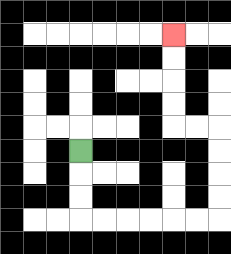{'start': '[3, 6]', 'end': '[7, 1]', 'path_directions': 'D,D,D,R,R,R,R,R,R,U,U,U,U,L,L,U,U,U,U', 'path_coordinates': '[[3, 6], [3, 7], [3, 8], [3, 9], [4, 9], [5, 9], [6, 9], [7, 9], [8, 9], [9, 9], [9, 8], [9, 7], [9, 6], [9, 5], [8, 5], [7, 5], [7, 4], [7, 3], [7, 2], [7, 1]]'}